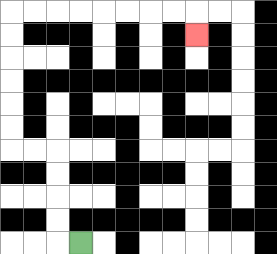{'start': '[3, 10]', 'end': '[8, 1]', 'path_directions': 'L,U,U,U,U,L,L,U,U,U,U,U,U,R,R,R,R,R,R,R,R,D', 'path_coordinates': '[[3, 10], [2, 10], [2, 9], [2, 8], [2, 7], [2, 6], [1, 6], [0, 6], [0, 5], [0, 4], [0, 3], [0, 2], [0, 1], [0, 0], [1, 0], [2, 0], [3, 0], [4, 0], [5, 0], [6, 0], [7, 0], [8, 0], [8, 1]]'}